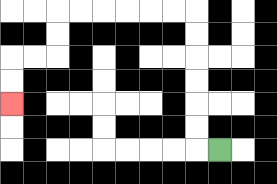{'start': '[9, 6]', 'end': '[0, 4]', 'path_directions': 'L,U,U,U,U,U,U,L,L,L,L,L,L,D,D,L,L,D,D', 'path_coordinates': '[[9, 6], [8, 6], [8, 5], [8, 4], [8, 3], [8, 2], [8, 1], [8, 0], [7, 0], [6, 0], [5, 0], [4, 0], [3, 0], [2, 0], [2, 1], [2, 2], [1, 2], [0, 2], [0, 3], [0, 4]]'}